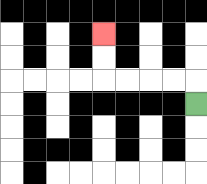{'start': '[8, 4]', 'end': '[4, 1]', 'path_directions': 'U,L,L,L,L,U,U', 'path_coordinates': '[[8, 4], [8, 3], [7, 3], [6, 3], [5, 3], [4, 3], [4, 2], [4, 1]]'}